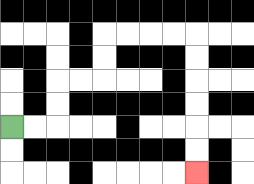{'start': '[0, 5]', 'end': '[8, 7]', 'path_directions': 'R,R,U,U,R,R,U,U,R,R,R,R,D,D,D,D,D,D', 'path_coordinates': '[[0, 5], [1, 5], [2, 5], [2, 4], [2, 3], [3, 3], [4, 3], [4, 2], [4, 1], [5, 1], [6, 1], [7, 1], [8, 1], [8, 2], [8, 3], [8, 4], [8, 5], [8, 6], [8, 7]]'}